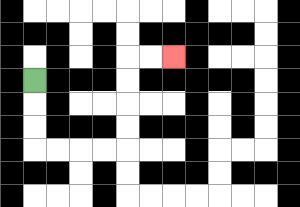{'start': '[1, 3]', 'end': '[7, 2]', 'path_directions': 'D,D,D,R,R,R,R,U,U,U,U,R,R', 'path_coordinates': '[[1, 3], [1, 4], [1, 5], [1, 6], [2, 6], [3, 6], [4, 6], [5, 6], [5, 5], [5, 4], [5, 3], [5, 2], [6, 2], [7, 2]]'}